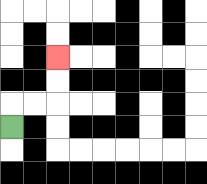{'start': '[0, 5]', 'end': '[2, 2]', 'path_directions': 'U,R,R,U,U', 'path_coordinates': '[[0, 5], [0, 4], [1, 4], [2, 4], [2, 3], [2, 2]]'}